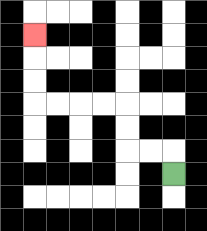{'start': '[7, 7]', 'end': '[1, 1]', 'path_directions': 'U,L,L,U,U,L,L,L,L,U,U,U', 'path_coordinates': '[[7, 7], [7, 6], [6, 6], [5, 6], [5, 5], [5, 4], [4, 4], [3, 4], [2, 4], [1, 4], [1, 3], [1, 2], [1, 1]]'}